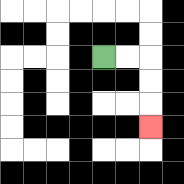{'start': '[4, 2]', 'end': '[6, 5]', 'path_directions': 'R,R,D,D,D', 'path_coordinates': '[[4, 2], [5, 2], [6, 2], [6, 3], [6, 4], [6, 5]]'}